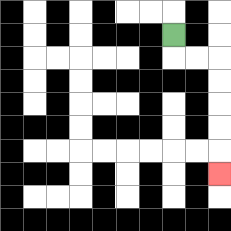{'start': '[7, 1]', 'end': '[9, 7]', 'path_directions': 'D,R,R,D,D,D,D,D', 'path_coordinates': '[[7, 1], [7, 2], [8, 2], [9, 2], [9, 3], [9, 4], [9, 5], [9, 6], [9, 7]]'}